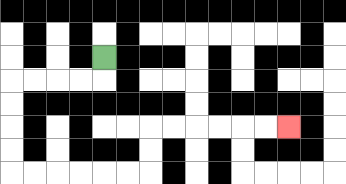{'start': '[4, 2]', 'end': '[12, 5]', 'path_directions': 'D,L,L,L,L,D,D,D,D,R,R,R,R,R,R,U,U,R,R,R,R,R,R', 'path_coordinates': '[[4, 2], [4, 3], [3, 3], [2, 3], [1, 3], [0, 3], [0, 4], [0, 5], [0, 6], [0, 7], [1, 7], [2, 7], [3, 7], [4, 7], [5, 7], [6, 7], [6, 6], [6, 5], [7, 5], [8, 5], [9, 5], [10, 5], [11, 5], [12, 5]]'}